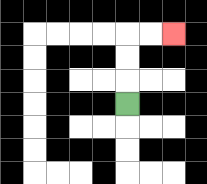{'start': '[5, 4]', 'end': '[7, 1]', 'path_directions': 'U,U,U,R,R', 'path_coordinates': '[[5, 4], [5, 3], [5, 2], [5, 1], [6, 1], [7, 1]]'}